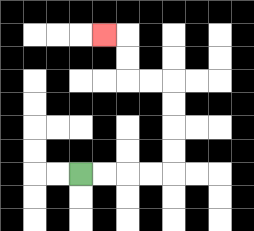{'start': '[3, 7]', 'end': '[4, 1]', 'path_directions': 'R,R,R,R,U,U,U,U,L,L,U,U,L', 'path_coordinates': '[[3, 7], [4, 7], [5, 7], [6, 7], [7, 7], [7, 6], [7, 5], [7, 4], [7, 3], [6, 3], [5, 3], [5, 2], [5, 1], [4, 1]]'}